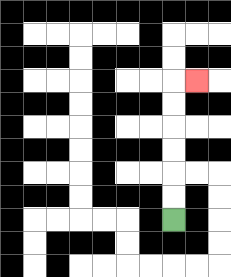{'start': '[7, 9]', 'end': '[8, 3]', 'path_directions': 'U,U,U,U,U,U,R', 'path_coordinates': '[[7, 9], [7, 8], [7, 7], [7, 6], [7, 5], [7, 4], [7, 3], [8, 3]]'}